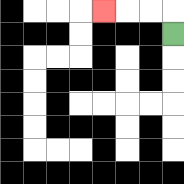{'start': '[7, 1]', 'end': '[4, 0]', 'path_directions': 'U,L,L,L', 'path_coordinates': '[[7, 1], [7, 0], [6, 0], [5, 0], [4, 0]]'}